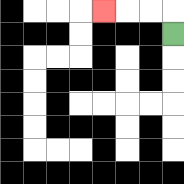{'start': '[7, 1]', 'end': '[4, 0]', 'path_directions': 'U,L,L,L', 'path_coordinates': '[[7, 1], [7, 0], [6, 0], [5, 0], [4, 0]]'}